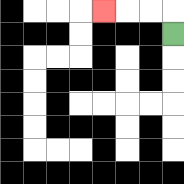{'start': '[7, 1]', 'end': '[4, 0]', 'path_directions': 'U,L,L,L', 'path_coordinates': '[[7, 1], [7, 0], [6, 0], [5, 0], [4, 0]]'}